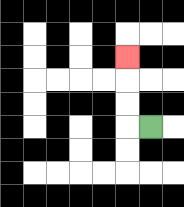{'start': '[6, 5]', 'end': '[5, 2]', 'path_directions': 'L,U,U,U', 'path_coordinates': '[[6, 5], [5, 5], [5, 4], [5, 3], [5, 2]]'}